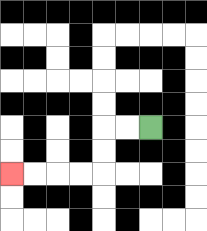{'start': '[6, 5]', 'end': '[0, 7]', 'path_directions': 'L,L,D,D,L,L,L,L', 'path_coordinates': '[[6, 5], [5, 5], [4, 5], [4, 6], [4, 7], [3, 7], [2, 7], [1, 7], [0, 7]]'}